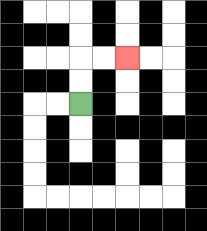{'start': '[3, 4]', 'end': '[5, 2]', 'path_directions': 'U,U,R,R', 'path_coordinates': '[[3, 4], [3, 3], [3, 2], [4, 2], [5, 2]]'}